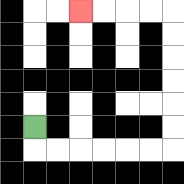{'start': '[1, 5]', 'end': '[3, 0]', 'path_directions': 'D,R,R,R,R,R,R,U,U,U,U,U,U,L,L,L,L', 'path_coordinates': '[[1, 5], [1, 6], [2, 6], [3, 6], [4, 6], [5, 6], [6, 6], [7, 6], [7, 5], [7, 4], [7, 3], [7, 2], [7, 1], [7, 0], [6, 0], [5, 0], [4, 0], [3, 0]]'}